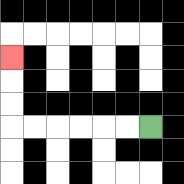{'start': '[6, 5]', 'end': '[0, 2]', 'path_directions': 'L,L,L,L,L,L,U,U,U', 'path_coordinates': '[[6, 5], [5, 5], [4, 5], [3, 5], [2, 5], [1, 5], [0, 5], [0, 4], [0, 3], [0, 2]]'}